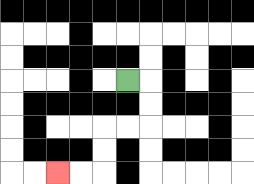{'start': '[5, 3]', 'end': '[2, 7]', 'path_directions': 'R,D,D,L,L,D,D,L,L', 'path_coordinates': '[[5, 3], [6, 3], [6, 4], [6, 5], [5, 5], [4, 5], [4, 6], [4, 7], [3, 7], [2, 7]]'}